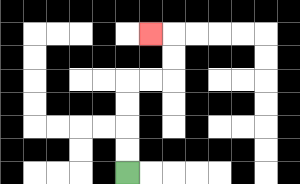{'start': '[5, 7]', 'end': '[6, 1]', 'path_directions': 'U,U,U,U,R,R,U,U,L', 'path_coordinates': '[[5, 7], [5, 6], [5, 5], [5, 4], [5, 3], [6, 3], [7, 3], [7, 2], [7, 1], [6, 1]]'}